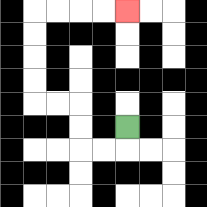{'start': '[5, 5]', 'end': '[5, 0]', 'path_directions': 'D,L,L,U,U,L,L,U,U,U,U,R,R,R,R', 'path_coordinates': '[[5, 5], [5, 6], [4, 6], [3, 6], [3, 5], [3, 4], [2, 4], [1, 4], [1, 3], [1, 2], [1, 1], [1, 0], [2, 0], [3, 0], [4, 0], [5, 0]]'}